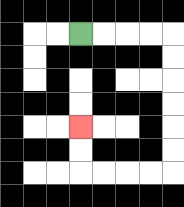{'start': '[3, 1]', 'end': '[3, 5]', 'path_directions': 'R,R,R,R,D,D,D,D,D,D,L,L,L,L,U,U', 'path_coordinates': '[[3, 1], [4, 1], [5, 1], [6, 1], [7, 1], [7, 2], [7, 3], [7, 4], [7, 5], [7, 6], [7, 7], [6, 7], [5, 7], [4, 7], [3, 7], [3, 6], [3, 5]]'}